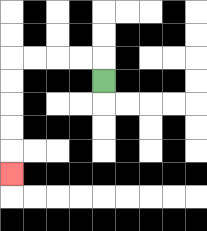{'start': '[4, 3]', 'end': '[0, 7]', 'path_directions': 'U,L,L,L,L,D,D,D,D,D', 'path_coordinates': '[[4, 3], [4, 2], [3, 2], [2, 2], [1, 2], [0, 2], [0, 3], [0, 4], [0, 5], [0, 6], [0, 7]]'}